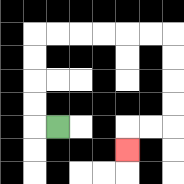{'start': '[2, 5]', 'end': '[5, 6]', 'path_directions': 'L,U,U,U,U,R,R,R,R,R,R,D,D,D,D,L,L,D', 'path_coordinates': '[[2, 5], [1, 5], [1, 4], [1, 3], [1, 2], [1, 1], [2, 1], [3, 1], [4, 1], [5, 1], [6, 1], [7, 1], [7, 2], [7, 3], [7, 4], [7, 5], [6, 5], [5, 5], [5, 6]]'}